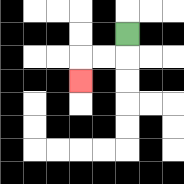{'start': '[5, 1]', 'end': '[3, 3]', 'path_directions': 'D,L,L,D', 'path_coordinates': '[[5, 1], [5, 2], [4, 2], [3, 2], [3, 3]]'}